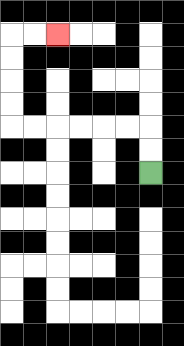{'start': '[6, 7]', 'end': '[2, 1]', 'path_directions': 'U,U,L,L,L,L,L,L,U,U,U,U,R,R', 'path_coordinates': '[[6, 7], [6, 6], [6, 5], [5, 5], [4, 5], [3, 5], [2, 5], [1, 5], [0, 5], [0, 4], [0, 3], [0, 2], [0, 1], [1, 1], [2, 1]]'}